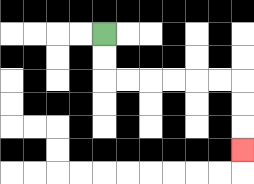{'start': '[4, 1]', 'end': '[10, 6]', 'path_directions': 'D,D,R,R,R,R,R,R,D,D,D', 'path_coordinates': '[[4, 1], [4, 2], [4, 3], [5, 3], [6, 3], [7, 3], [8, 3], [9, 3], [10, 3], [10, 4], [10, 5], [10, 6]]'}